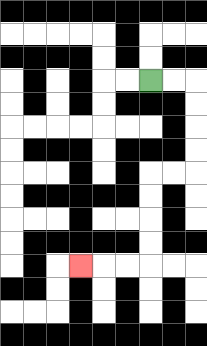{'start': '[6, 3]', 'end': '[3, 11]', 'path_directions': 'R,R,D,D,D,D,L,L,D,D,D,D,L,L,L', 'path_coordinates': '[[6, 3], [7, 3], [8, 3], [8, 4], [8, 5], [8, 6], [8, 7], [7, 7], [6, 7], [6, 8], [6, 9], [6, 10], [6, 11], [5, 11], [4, 11], [3, 11]]'}